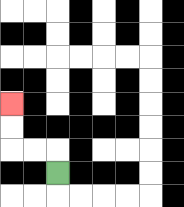{'start': '[2, 7]', 'end': '[0, 4]', 'path_directions': 'U,L,L,U,U', 'path_coordinates': '[[2, 7], [2, 6], [1, 6], [0, 6], [0, 5], [0, 4]]'}